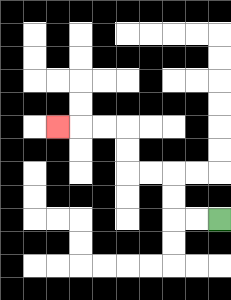{'start': '[9, 9]', 'end': '[2, 5]', 'path_directions': 'L,L,U,U,L,L,U,U,L,L,L', 'path_coordinates': '[[9, 9], [8, 9], [7, 9], [7, 8], [7, 7], [6, 7], [5, 7], [5, 6], [5, 5], [4, 5], [3, 5], [2, 5]]'}